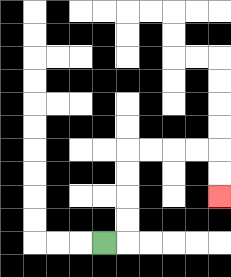{'start': '[4, 10]', 'end': '[9, 8]', 'path_directions': 'R,U,U,U,U,R,R,R,R,D,D', 'path_coordinates': '[[4, 10], [5, 10], [5, 9], [5, 8], [5, 7], [5, 6], [6, 6], [7, 6], [8, 6], [9, 6], [9, 7], [9, 8]]'}